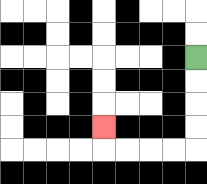{'start': '[8, 2]', 'end': '[4, 5]', 'path_directions': 'D,D,D,D,L,L,L,L,U', 'path_coordinates': '[[8, 2], [8, 3], [8, 4], [8, 5], [8, 6], [7, 6], [6, 6], [5, 6], [4, 6], [4, 5]]'}